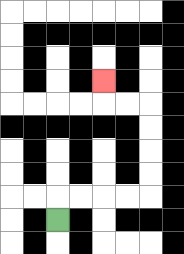{'start': '[2, 9]', 'end': '[4, 3]', 'path_directions': 'U,R,R,R,R,U,U,U,U,L,L,U', 'path_coordinates': '[[2, 9], [2, 8], [3, 8], [4, 8], [5, 8], [6, 8], [6, 7], [6, 6], [6, 5], [6, 4], [5, 4], [4, 4], [4, 3]]'}